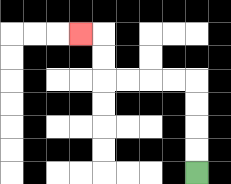{'start': '[8, 7]', 'end': '[3, 1]', 'path_directions': 'U,U,U,U,L,L,L,L,U,U,L', 'path_coordinates': '[[8, 7], [8, 6], [8, 5], [8, 4], [8, 3], [7, 3], [6, 3], [5, 3], [4, 3], [4, 2], [4, 1], [3, 1]]'}